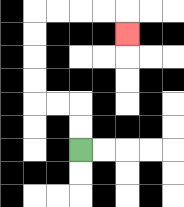{'start': '[3, 6]', 'end': '[5, 1]', 'path_directions': 'U,U,L,L,U,U,U,U,R,R,R,R,D', 'path_coordinates': '[[3, 6], [3, 5], [3, 4], [2, 4], [1, 4], [1, 3], [1, 2], [1, 1], [1, 0], [2, 0], [3, 0], [4, 0], [5, 0], [5, 1]]'}